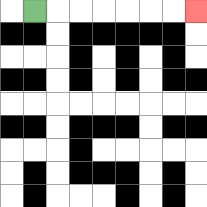{'start': '[1, 0]', 'end': '[8, 0]', 'path_directions': 'R,R,R,R,R,R,R', 'path_coordinates': '[[1, 0], [2, 0], [3, 0], [4, 0], [5, 0], [6, 0], [7, 0], [8, 0]]'}